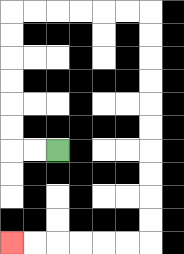{'start': '[2, 6]', 'end': '[0, 10]', 'path_directions': 'L,L,U,U,U,U,U,U,R,R,R,R,R,R,D,D,D,D,D,D,D,D,D,D,L,L,L,L,L,L', 'path_coordinates': '[[2, 6], [1, 6], [0, 6], [0, 5], [0, 4], [0, 3], [0, 2], [0, 1], [0, 0], [1, 0], [2, 0], [3, 0], [4, 0], [5, 0], [6, 0], [6, 1], [6, 2], [6, 3], [6, 4], [6, 5], [6, 6], [6, 7], [6, 8], [6, 9], [6, 10], [5, 10], [4, 10], [3, 10], [2, 10], [1, 10], [0, 10]]'}